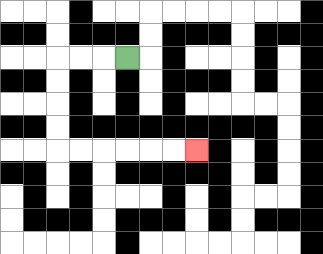{'start': '[5, 2]', 'end': '[8, 6]', 'path_directions': 'L,L,L,D,D,D,D,R,R,R,R,R,R', 'path_coordinates': '[[5, 2], [4, 2], [3, 2], [2, 2], [2, 3], [2, 4], [2, 5], [2, 6], [3, 6], [4, 6], [5, 6], [6, 6], [7, 6], [8, 6]]'}